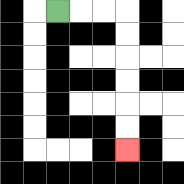{'start': '[2, 0]', 'end': '[5, 6]', 'path_directions': 'R,R,R,D,D,D,D,D,D', 'path_coordinates': '[[2, 0], [3, 0], [4, 0], [5, 0], [5, 1], [5, 2], [5, 3], [5, 4], [5, 5], [5, 6]]'}